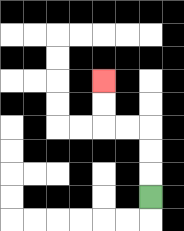{'start': '[6, 8]', 'end': '[4, 3]', 'path_directions': 'U,U,U,L,L,U,U', 'path_coordinates': '[[6, 8], [6, 7], [6, 6], [6, 5], [5, 5], [4, 5], [4, 4], [4, 3]]'}